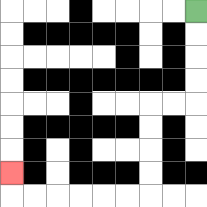{'start': '[8, 0]', 'end': '[0, 7]', 'path_directions': 'D,D,D,D,L,L,D,D,D,D,L,L,L,L,L,L,U', 'path_coordinates': '[[8, 0], [8, 1], [8, 2], [8, 3], [8, 4], [7, 4], [6, 4], [6, 5], [6, 6], [6, 7], [6, 8], [5, 8], [4, 8], [3, 8], [2, 8], [1, 8], [0, 8], [0, 7]]'}